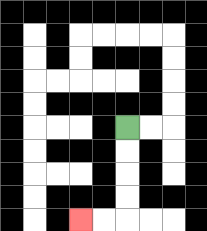{'start': '[5, 5]', 'end': '[3, 9]', 'path_directions': 'D,D,D,D,L,L', 'path_coordinates': '[[5, 5], [5, 6], [5, 7], [5, 8], [5, 9], [4, 9], [3, 9]]'}